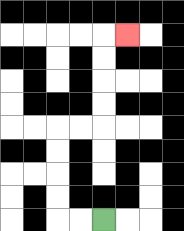{'start': '[4, 9]', 'end': '[5, 1]', 'path_directions': 'L,L,U,U,U,U,R,R,U,U,U,U,R', 'path_coordinates': '[[4, 9], [3, 9], [2, 9], [2, 8], [2, 7], [2, 6], [2, 5], [3, 5], [4, 5], [4, 4], [4, 3], [4, 2], [4, 1], [5, 1]]'}